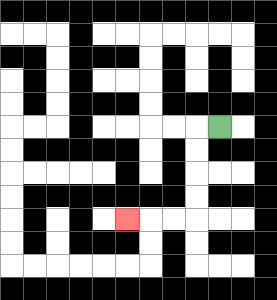{'start': '[9, 5]', 'end': '[5, 9]', 'path_directions': 'L,D,D,D,D,L,L,L', 'path_coordinates': '[[9, 5], [8, 5], [8, 6], [8, 7], [8, 8], [8, 9], [7, 9], [6, 9], [5, 9]]'}